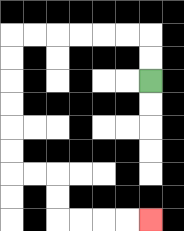{'start': '[6, 3]', 'end': '[6, 9]', 'path_directions': 'U,U,L,L,L,L,L,L,D,D,D,D,D,D,R,R,D,D,R,R,R,R', 'path_coordinates': '[[6, 3], [6, 2], [6, 1], [5, 1], [4, 1], [3, 1], [2, 1], [1, 1], [0, 1], [0, 2], [0, 3], [0, 4], [0, 5], [0, 6], [0, 7], [1, 7], [2, 7], [2, 8], [2, 9], [3, 9], [4, 9], [5, 9], [6, 9]]'}